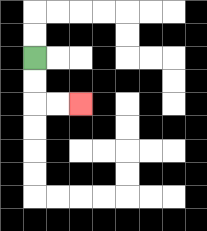{'start': '[1, 2]', 'end': '[3, 4]', 'path_directions': 'D,D,R,R', 'path_coordinates': '[[1, 2], [1, 3], [1, 4], [2, 4], [3, 4]]'}